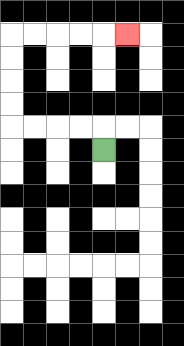{'start': '[4, 6]', 'end': '[5, 1]', 'path_directions': 'U,L,L,L,L,U,U,U,U,R,R,R,R,R', 'path_coordinates': '[[4, 6], [4, 5], [3, 5], [2, 5], [1, 5], [0, 5], [0, 4], [0, 3], [0, 2], [0, 1], [1, 1], [2, 1], [3, 1], [4, 1], [5, 1]]'}